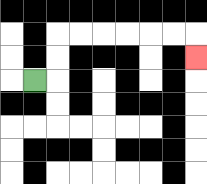{'start': '[1, 3]', 'end': '[8, 2]', 'path_directions': 'R,U,U,R,R,R,R,R,R,D', 'path_coordinates': '[[1, 3], [2, 3], [2, 2], [2, 1], [3, 1], [4, 1], [5, 1], [6, 1], [7, 1], [8, 1], [8, 2]]'}